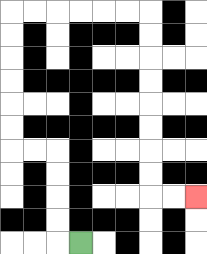{'start': '[3, 10]', 'end': '[8, 8]', 'path_directions': 'L,U,U,U,U,L,L,U,U,U,U,U,U,R,R,R,R,R,R,D,D,D,D,D,D,D,D,R,R', 'path_coordinates': '[[3, 10], [2, 10], [2, 9], [2, 8], [2, 7], [2, 6], [1, 6], [0, 6], [0, 5], [0, 4], [0, 3], [0, 2], [0, 1], [0, 0], [1, 0], [2, 0], [3, 0], [4, 0], [5, 0], [6, 0], [6, 1], [6, 2], [6, 3], [6, 4], [6, 5], [6, 6], [6, 7], [6, 8], [7, 8], [8, 8]]'}